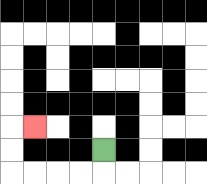{'start': '[4, 6]', 'end': '[1, 5]', 'path_directions': 'D,L,L,L,L,U,U,R', 'path_coordinates': '[[4, 6], [4, 7], [3, 7], [2, 7], [1, 7], [0, 7], [0, 6], [0, 5], [1, 5]]'}